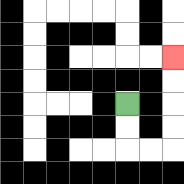{'start': '[5, 4]', 'end': '[7, 2]', 'path_directions': 'D,D,R,R,U,U,U,U', 'path_coordinates': '[[5, 4], [5, 5], [5, 6], [6, 6], [7, 6], [7, 5], [7, 4], [7, 3], [7, 2]]'}